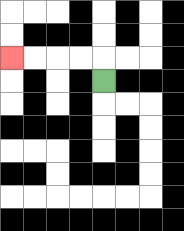{'start': '[4, 3]', 'end': '[0, 2]', 'path_directions': 'U,L,L,L,L', 'path_coordinates': '[[4, 3], [4, 2], [3, 2], [2, 2], [1, 2], [0, 2]]'}